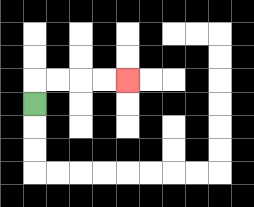{'start': '[1, 4]', 'end': '[5, 3]', 'path_directions': 'U,R,R,R,R', 'path_coordinates': '[[1, 4], [1, 3], [2, 3], [3, 3], [4, 3], [5, 3]]'}